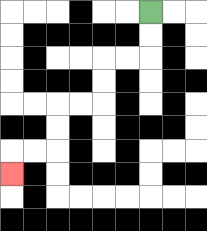{'start': '[6, 0]', 'end': '[0, 7]', 'path_directions': 'D,D,L,L,D,D,L,L,D,D,L,L,D', 'path_coordinates': '[[6, 0], [6, 1], [6, 2], [5, 2], [4, 2], [4, 3], [4, 4], [3, 4], [2, 4], [2, 5], [2, 6], [1, 6], [0, 6], [0, 7]]'}